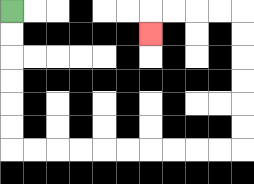{'start': '[0, 0]', 'end': '[6, 1]', 'path_directions': 'D,D,D,D,D,D,R,R,R,R,R,R,R,R,R,R,U,U,U,U,U,U,L,L,L,L,D', 'path_coordinates': '[[0, 0], [0, 1], [0, 2], [0, 3], [0, 4], [0, 5], [0, 6], [1, 6], [2, 6], [3, 6], [4, 6], [5, 6], [6, 6], [7, 6], [8, 6], [9, 6], [10, 6], [10, 5], [10, 4], [10, 3], [10, 2], [10, 1], [10, 0], [9, 0], [8, 0], [7, 0], [6, 0], [6, 1]]'}